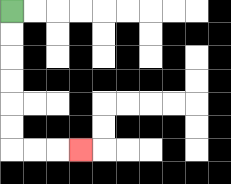{'start': '[0, 0]', 'end': '[3, 6]', 'path_directions': 'D,D,D,D,D,D,R,R,R', 'path_coordinates': '[[0, 0], [0, 1], [0, 2], [0, 3], [0, 4], [0, 5], [0, 6], [1, 6], [2, 6], [3, 6]]'}